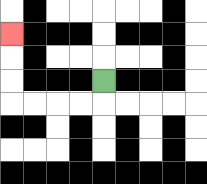{'start': '[4, 3]', 'end': '[0, 1]', 'path_directions': 'D,L,L,L,L,U,U,U', 'path_coordinates': '[[4, 3], [4, 4], [3, 4], [2, 4], [1, 4], [0, 4], [0, 3], [0, 2], [0, 1]]'}